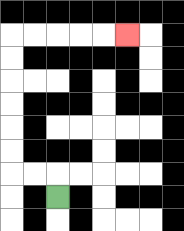{'start': '[2, 8]', 'end': '[5, 1]', 'path_directions': 'U,L,L,U,U,U,U,U,U,R,R,R,R,R', 'path_coordinates': '[[2, 8], [2, 7], [1, 7], [0, 7], [0, 6], [0, 5], [0, 4], [0, 3], [0, 2], [0, 1], [1, 1], [2, 1], [3, 1], [4, 1], [5, 1]]'}